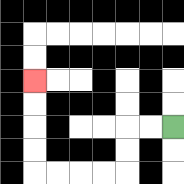{'start': '[7, 5]', 'end': '[1, 3]', 'path_directions': 'L,L,D,D,L,L,L,L,U,U,U,U', 'path_coordinates': '[[7, 5], [6, 5], [5, 5], [5, 6], [5, 7], [4, 7], [3, 7], [2, 7], [1, 7], [1, 6], [1, 5], [1, 4], [1, 3]]'}